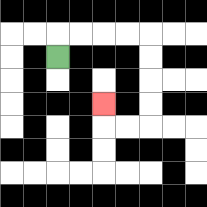{'start': '[2, 2]', 'end': '[4, 4]', 'path_directions': 'U,R,R,R,R,D,D,D,D,L,L,U', 'path_coordinates': '[[2, 2], [2, 1], [3, 1], [4, 1], [5, 1], [6, 1], [6, 2], [6, 3], [6, 4], [6, 5], [5, 5], [4, 5], [4, 4]]'}